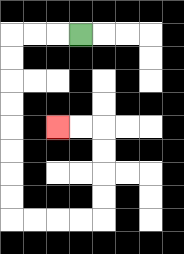{'start': '[3, 1]', 'end': '[2, 5]', 'path_directions': 'L,L,L,D,D,D,D,D,D,D,D,R,R,R,R,U,U,U,U,L,L', 'path_coordinates': '[[3, 1], [2, 1], [1, 1], [0, 1], [0, 2], [0, 3], [0, 4], [0, 5], [0, 6], [0, 7], [0, 8], [0, 9], [1, 9], [2, 9], [3, 9], [4, 9], [4, 8], [4, 7], [4, 6], [4, 5], [3, 5], [2, 5]]'}